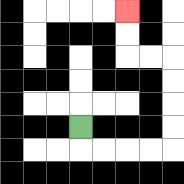{'start': '[3, 5]', 'end': '[5, 0]', 'path_directions': 'D,R,R,R,R,U,U,U,U,L,L,U,U', 'path_coordinates': '[[3, 5], [3, 6], [4, 6], [5, 6], [6, 6], [7, 6], [7, 5], [7, 4], [7, 3], [7, 2], [6, 2], [5, 2], [5, 1], [5, 0]]'}